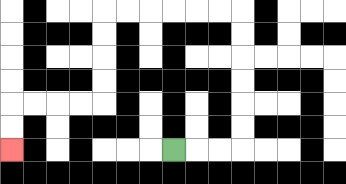{'start': '[7, 6]', 'end': '[0, 6]', 'path_directions': 'R,R,R,U,U,U,U,U,U,L,L,L,L,L,L,D,D,D,D,L,L,L,L,D,D', 'path_coordinates': '[[7, 6], [8, 6], [9, 6], [10, 6], [10, 5], [10, 4], [10, 3], [10, 2], [10, 1], [10, 0], [9, 0], [8, 0], [7, 0], [6, 0], [5, 0], [4, 0], [4, 1], [4, 2], [4, 3], [4, 4], [3, 4], [2, 4], [1, 4], [0, 4], [0, 5], [0, 6]]'}